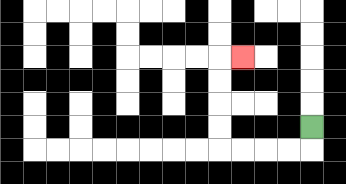{'start': '[13, 5]', 'end': '[10, 2]', 'path_directions': 'D,L,L,L,L,U,U,U,U,R', 'path_coordinates': '[[13, 5], [13, 6], [12, 6], [11, 6], [10, 6], [9, 6], [9, 5], [9, 4], [9, 3], [9, 2], [10, 2]]'}